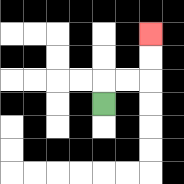{'start': '[4, 4]', 'end': '[6, 1]', 'path_directions': 'U,R,R,U,U', 'path_coordinates': '[[4, 4], [4, 3], [5, 3], [6, 3], [6, 2], [6, 1]]'}